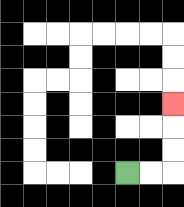{'start': '[5, 7]', 'end': '[7, 4]', 'path_directions': 'R,R,U,U,U', 'path_coordinates': '[[5, 7], [6, 7], [7, 7], [7, 6], [7, 5], [7, 4]]'}